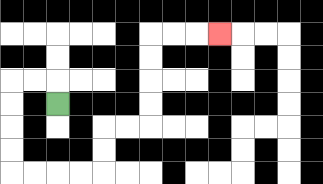{'start': '[2, 4]', 'end': '[9, 1]', 'path_directions': 'U,L,L,D,D,D,D,R,R,R,R,U,U,R,R,U,U,U,U,R,R,R', 'path_coordinates': '[[2, 4], [2, 3], [1, 3], [0, 3], [0, 4], [0, 5], [0, 6], [0, 7], [1, 7], [2, 7], [3, 7], [4, 7], [4, 6], [4, 5], [5, 5], [6, 5], [6, 4], [6, 3], [6, 2], [6, 1], [7, 1], [8, 1], [9, 1]]'}